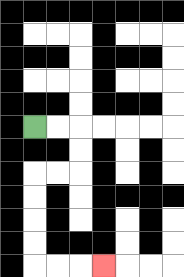{'start': '[1, 5]', 'end': '[4, 11]', 'path_directions': 'R,R,D,D,L,L,D,D,D,D,R,R,R', 'path_coordinates': '[[1, 5], [2, 5], [3, 5], [3, 6], [3, 7], [2, 7], [1, 7], [1, 8], [1, 9], [1, 10], [1, 11], [2, 11], [3, 11], [4, 11]]'}